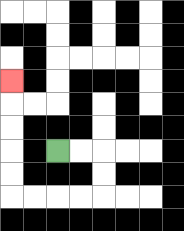{'start': '[2, 6]', 'end': '[0, 3]', 'path_directions': 'R,R,D,D,L,L,L,L,U,U,U,U,U', 'path_coordinates': '[[2, 6], [3, 6], [4, 6], [4, 7], [4, 8], [3, 8], [2, 8], [1, 8], [0, 8], [0, 7], [0, 6], [0, 5], [0, 4], [0, 3]]'}